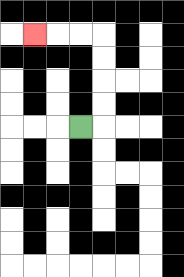{'start': '[3, 5]', 'end': '[1, 1]', 'path_directions': 'R,U,U,U,U,L,L,L', 'path_coordinates': '[[3, 5], [4, 5], [4, 4], [4, 3], [4, 2], [4, 1], [3, 1], [2, 1], [1, 1]]'}